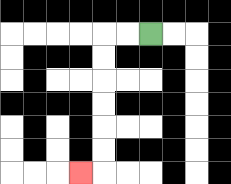{'start': '[6, 1]', 'end': '[3, 7]', 'path_directions': 'L,L,D,D,D,D,D,D,L', 'path_coordinates': '[[6, 1], [5, 1], [4, 1], [4, 2], [4, 3], [4, 4], [4, 5], [4, 6], [4, 7], [3, 7]]'}